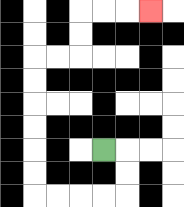{'start': '[4, 6]', 'end': '[6, 0]', 'path_directions': 'R,D,D,L,L,L,L,U,U,U,U,U,U,R,R,U,U,R,R,R', 'path_coordinates': '[[4, 6], [5, 6], [5, 7], [5, 8], [4, 8], [3, 8], [2, 8], [1, 8], [1, 7], [1, 6], [1, 5], [1, 4], [1, 3], [1, 2], [2, 2], [3, 2], [3, 1], [3, 0], [4, 0], [5, 0], [6, 0]]'}